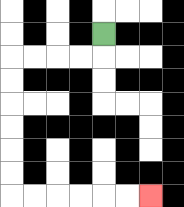{'start': '[4, 1]', 'end': '[6, 8]', 'path_directions': 'D,L,L,L,L,D,D,D,D,D,D,R,R,R,R,R,R', 'path_coordinates': '[[4, 1], [4, 2], [3, 2], [2, 2], [1, 2], [0, 2], [0, 3], [0, 4], [0, 5], [0, 6], [0, 7], [0, 8], [1, 8], [2, 8], [3, 8], [4, 8], [5, 8], [6, 8]]'}